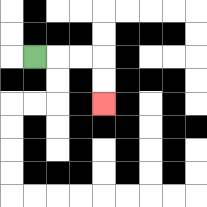{'start': '[1, 2]', 'end': '[4, 4]', 'path_directions': 'R,R,R,D,D', 'path_coordinates': '[[1, 2], [2, 2], [3, 2], [4, 2], [4, 3], [4, 4]]'}